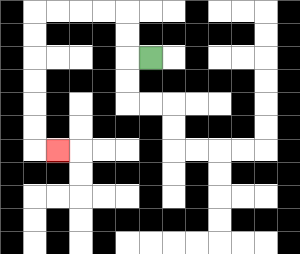{'start': '[6, 2]', 'end': '[2, 6]', 'path_directions': 'L,U,U,L,L,L,L,D,D,D,D,D,D,R', 'path_coordinates': '[[6, 2], [5, 2], [5, 1], [5, 0], [4, 0], [3, 0], [2, 0], [1, 0], [1, 1], [1, 2], [1, 3], [1, 4], [1, 5], [1, 6], [2, 6]]'}